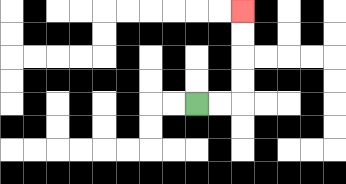{'start': '[8, 4]', 'end': '[10, 0]', 'path_directions': 'R,R,U,U,U,U', 'path_coordinates': '[[8, 4], [9, 4], [10, 4], [10, 3], [10, 2], [10, 1], [10, 0]]'}